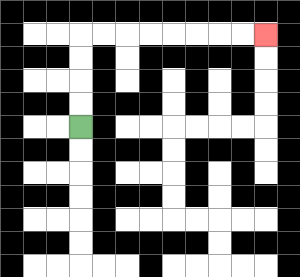{'start': '[3, 5]', 'end': '[11, 1]', 'path_directions': 'U,U,U,U,R,R,R,R,R,R,R,R', 'path_coordinates': '[[3, 5], [3, 4], [3, 3], [3, 2], [3, 1], [4, 1], [5, 1], [6, 1], [7, 1], [8, 1], [9, 1], [10, 1], [11, 1]]'}